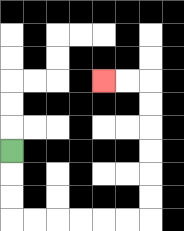{'start': '[0, 6]', 'end': '[4, 3]', 'path_directions': 'D,D,D,R,R,R,R,R,R,U,U,U,U,U,U,L,L', 'path_coordinates': '[[0, 6], [0, 7], [0, 8], [0, 9], [1, 9], [2, 9], [3, 9], [4, 9], [5, 9], [6, 9], [6, 8], [6, 7], [6, 6], [6, 5], [6, 4], [6, 3], [5, 3], [4, 3]]'}